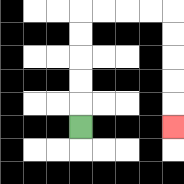{'start': '[3, 5]', 'end': '[7, 5]', 'path_directions': 'U,U,U,U,U,R,R,R,R,D,D,D,D,D', 'path_coordinates': '[[3, 5], [3, 4], [3, 3], [3, 2], [3, 1], [3, 0], [4, 0], [5, 0], [6, 0], [7, 0], [7, 1], [7, 2], [7, 3], [7, 4], [7, 5]]'}